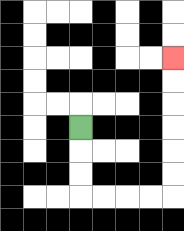{'start': '[3, 5]', 'end': '[7, 2]', 'path_directions': 'D,D,D,R,R,R,R,U,U,U,U,U,U', 'path_coordinates': '[[3, 5], [3, 6], [3, 7], [3, 8], [4, 8], [5, 8], [6, 8], [7, 8], [7, 7], [7, 6], [7, 5], [7, 4], [7, 3], [7, 2]]'}